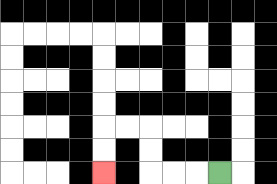{'start': '[9, 7]', 'end': '[4, 7]', 'path_directions': 'L,L,L,U,U,L,L,D,D', 'path_coordinates': '[[9, 7], [8, 7], [7, 7], [6, 7], [6, 6], [6, 5], [5, 5], [4, 5], [4, 6], [4, 7]]'}